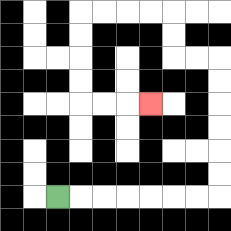{'start': '[2, 8]', 'end': '[6, 4]', 'path_directions': 'R,R,R,R,R,R,R,U,U,U,U,U,U,L,L,U,U,L,L,L,L,D,D,D,D,R,R,R', 'path_coordinates': '[[2, 8], [3, 8], [4, 8], [5, 8], [6, 8], [7, 8], [8, 8], [9, 8], [9, 7], [9, 6], [9, 5], [9, 4], [9, 3], [9, 2], [8, 2], [7, 2], [7, 1], [7, 0], [6, 0], [5, 0], [4, 0], [3, 0], [3, 1], [3, 2], [3, 3], [3, 4], [4, 4], [5, 4], [6, 4]]'}